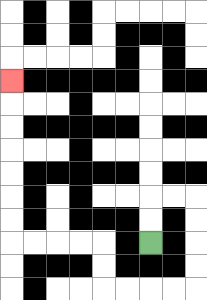{'start': '[6, 10]', 'end': '[0, 3]', 'path_directions': 'U,U,R,R,D,D,D,D,L,L,L,L,U,U,L,L,L,L,U,U,U,U,U,U,U', 'path_coordinates': '[[6, 10], [6, 9], [6, 8], [7, 8], [8, 8], [8, 9], [8, 10], [8, 11], [8, 12], [7, 12], [6, 12], [5, 12], [4, 12], [4, 11], [4, 10], [3, 10], [2, 10], [1, 10], [0, 10], [0, 9], [0, 8], [0, 7], [0, 6], [0, 5], [0, 4], [0, 3]]'}